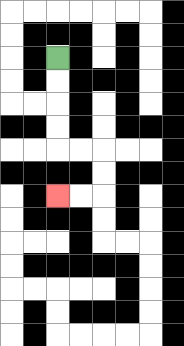{'start': '[2, 2]', 'end': '[2, 8]', 'path_directions': 'D,D,D,D,R,R,D,D,L,L', 'path_coordinates': '[[2, 2], [2, 3], [2, 4], [2, 5], [2, 6], [3, 6], [4, 6], [4, 7], [4, 8], [3, 8], [2, 8]]'}